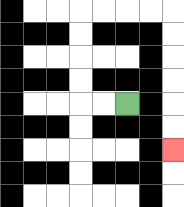{'start': '[5, 4]', 'end': '[7, 6]', 'path_directions': 'L,L,U,U,U,U,R,R,R,R,D,D,D,D,D,D', 'path_coordinates': '[[5, 4], [4, 4], [3, 4], [3, 3], [3, 2], [3, 1], [3, 0], [4, 0], [5, 0], [6, 0], [7, 0], [7, 1], [7, 2], [7, 3], [7, 4], [7, 5], [7, 6]]'}